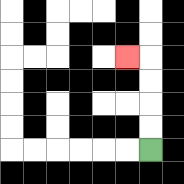{'start': '[6, 6]', 'end': '[5, 2]', 'path_directions': 'U,U,U,U,L', 'path_coordinates': '[[6, 6], [6, 5], [6, 4], [6, 3], [6, 2], [5, 2]]'}